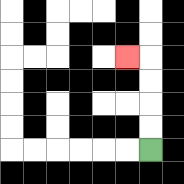{'start': '[6, 6]', 'end': '[5, 2]', 'path_directions': 'U,U,U,U,L', 'path_coordinates': '[[6, 6], [6, 5], [6, 4], [6, 3], [6, 2], [5, 2]]'}